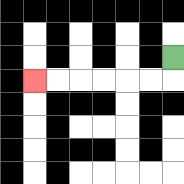{'start': '[7, 2]', 'end': '[1, 3]', 'path_directions': 'D,L,L,L,L,L,L', 'path_coordinates': '[[7, 2], [7, 3], [6, 3], [5, 3], [4, 3], [3, 3], [2, 3], [1, 3]]'}